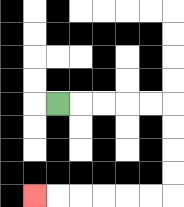{'start': '[2, 4]', 'end': '[1, 8]', 'path_directions': 'R,R,R,R,R,D,D,D,D,L,L,L,L,L,L', 'path_coordinates': '[[2, 4], [3, 4], [4, 4], [5, 4], [6, 4], [7, 4], [7, 5], [7, 6], [7, 7], [7, 8], [6, 8], [5, 8], [4, 8], [3, 8], [2, 8], [1, 8]]'}